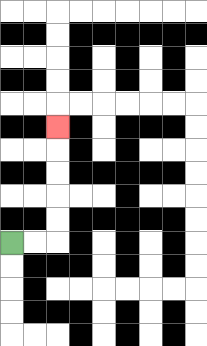{'start': '[0, 10]', 'end': '[2, 5]', 'path_directions': 'R,R,U,U,U,U,U', 'path_coordinates': '[[0, 10], [1, 10], [2, 10], [2, 9], [2, 8], [2, 7], [2, 6], [2, 5]]'}